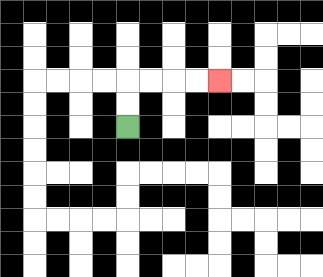{'start': '[5, 5]', 'end': '[9, 3]', 'path_directions': 'U,U,R,R,R,R', 'path_coordinates': '[[5, 5], [5, 4], [5, 3], [6, 3], [7, 3], [8, 3], [9, 3]]'}